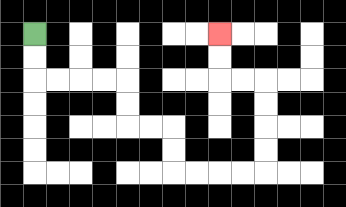{'start': '[1, 1]', 'end': '[9, 1]', 'path_directions': 'D,D,R,R,R,R,D,D,R,R,D,D,R,R,R,R,U,U,U,U,L,L,U,U', 'path_coordinates': '[[1, 1], [1, 2], [1, 3], [2, 3], [3, 3], [4, 3], [5, 3], [5, 4], [5, 5], [6, 5], [7, 5], [7, 6], [7, 7], [8, 7], [9, 7], [10, 7], [11, 7], [11, 6], [11, 5], [11, 4], [11, 3], [10, 3], [9, 3], [9, 2], [9, 1]]'}